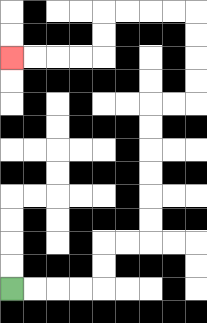{'start': '[0, 12]', 'end': '[0, 2]', 'path_directions': 'R,R,R,R,U,U,R,R,U,U,U,U,U,U,R,R,U,U,U,U,L,L,L,L,D,D,L,L,L,L', 'path_coordinates': '[[0, 12], [1, 12], [2, 12], [3, 12], [4, 12], [4, 11], [4, 10], [5, 10], [6, 10], [6, 9], [6, 8], [6, 7], [6, 6], [6, 5], [6, 4], [7, 4], [8, 4], [8, 3], [8, 2], [8, 1], [8, 0], [7, 0], [6, 0], [5, 0], [4, 0], [4, 1], [4, 2], [3, 2], [2, 2], [1, 2], [0, 2]]'}